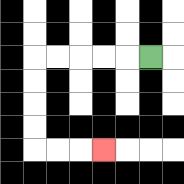{'start': '[6, 2]', 'end': '[4, 6]', 'path_directions': 'L,L,L,L,L,D,D,D,D,R,R,R', 'path_coordinates': '[[6, 2], [5, 2], [4, 2], [3, 2], [2, 2], [1, 2], [1, 3], [1, 4], [1, 5], [1, 6], [2, 6], [3, 6], [4, 6]]'}